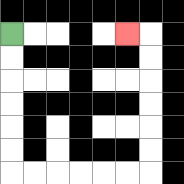{'start': '[0, 1]', 'end': '[5, 1]', 'path_directions': 'D,D,D,D,D,D,R,R,R,R,R,R,U,U,U,U,U,U,L', 'path_coordinates': '[[0, 1], [0, 2], [0, 3], [0, 4], [0, 5], [0, 6], [0, 7], [1, 7], [2, 7], [3, 7], [4, 7], [5, 7], [6, 7], [6, 6], [6, 5], [6, 4], [6, 3], [6, 2], [6, 1], [5, 1]]'}